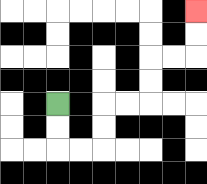{'start': '[2, 4]', 'end': '[8, 0]', 'path_directions': 'D,D,R,R,U,U,R,R,U,U,R,R,U,U', 'path_coordinates': '[[2, 4], [2, 5], [2, 6], [3, 6], [4, 6], [4, 5], [4, 4], [5, 4], [6, 4], [6, 3], [6, 2], [7, 2], [8, 2], [8, 1], [8, 0]]'}